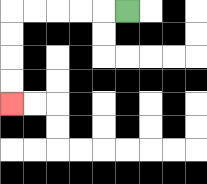{'start': '[5, 0]', 'end': '[0, 4]', 'path_directions': 'L,L,L,L,L,D,D,D,D', 'path_coordinates': '[[5, 0], [4, 0], [3, 0], [2, 0], [1, 0], [0, 0], [0, 1], [0, 2], [0, 3], [0, 4]]'}